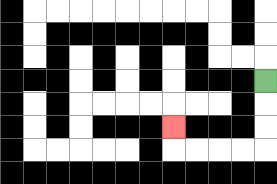{'start': '[11, 3]', 'end': '[7, 5]', 'path_directions': 'D,D,D,L,L,L,L,U', 'path_coordinates': '[[11, 3], [11, 4], [11, 5], [11, 6], [10, 6], [9, 6], [8, 6], [7, 6], [7, 5]]'}